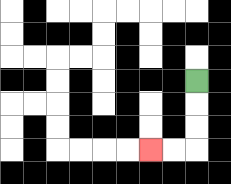{'start': '[8, 3]', 'end': '[6, 6]', 'path_directions': 'D,D,D,L,L', 'path_coordinates': '[[8, 3], [8, 4], [8, 5], [8, 6], [7, 6], [6, 6]]'}